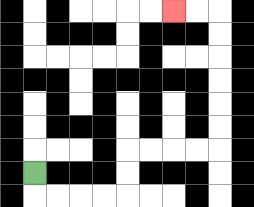{'start': '[1, 7]', 'end': '[7, 0]', 'path_directions': 'D,R,R,R,R,U,U,R,R,R,R,U,U,U,U,U,U,L,L', 'path_coordinates': '[[1, 7], [1, 8], [2, 8], [3, 8], [4, 8], [5, 8], [5, 7], [5, 6], [6, 6], [7, 6], [8, 6], [9, 6], [9, 5], [9, 4], [9, 3], [9, 2], [9, 1], [9, 0], [8, 0], [7, 0]]'}